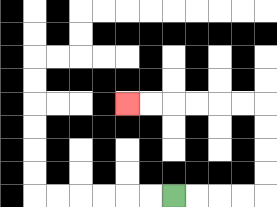{'start': '[7, 8]', 'end': '[5, 4]', 'path_directions': 'R,R,R,R,U,U,U,U,L,L,L,L,L,L', 'path_coordinates': '[[7, 8], [8, 8], [9, 8], [10, 8], [11, 8], [11, 7], [11, 6], [11, 5], [11, 4], [10, 4], [9, 4], [8, 4], [7, 4], [6, 4], [5, 4]]'}